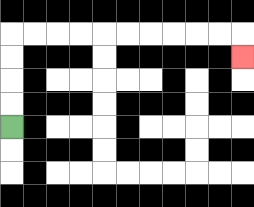{'start': '[0, 5]', 'end': '[10, 2]', 'path_directions': 'U,U,U,U,R,R,R,R,R,R,R,R,R,R,D', 'path_coordinates': '[[0, 5], [0, 4], [0, 3], [0, 2], [0, 1], [1, 1], [2, 1], [3, 1], [4, 1], [5, 1], [6, 1], [7, 1], [8, 1], [9, 1], [10, 1], [10, 2]]'}